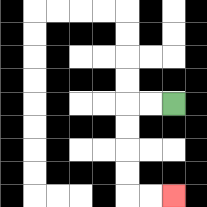{'start': '[7, 4]', 'end': '[7, 8]', 'path_directions': 'L,L,D,D,D,D,R,R', 'path_coordinates': '[[7, 4], [6, 4], [5, 4], [5, 5], [5, 6], [5, 7], [5, 8], [6, 8], [7, 8]]'}